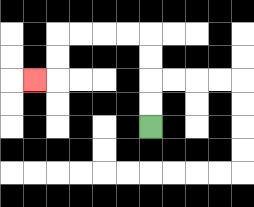{'start': '[6, 5]', 'end': '[1, 3]', 'path_directions': 'U,U,U,U,L,L,L,L,D,D,L', 'path_coordinates': '[[6, 5], [6, 4], [6, 3], [6, 2], [6, 1], [5, 1], [4, 1], [3, 1], [2, 1], [2, 2], [2, 3], [1, 3]]'}